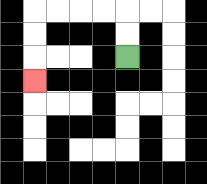{'start': '[5, 2]', 'end': '[1, 3]', 'path_directions': 'U,U,L,L,L,L,D,D,D', 'path_coordinates': '[[5, 2], [5, 1], [5, 0], [4, 0], [3, 0], [2, 0], [1, 0], [1, 1], [1, 2], [1, 3]]'}